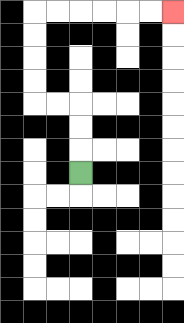{'start': '[3, 7]', 'end': '[7, 0]', 'path_directions': 'U,U,U,L,L,U,U,U,U,R,R,R,R,R,R', 'path_coordinates': '[[3, 7], [3, 6], [3, 5], [3, 4], [2, 4], [1, 4], [1, 3], [1, 2], [1, 1], [1, 0], [2, 0], [3, 0], [4, 0], [5, 0], [6, 0], [7, 0]]'}